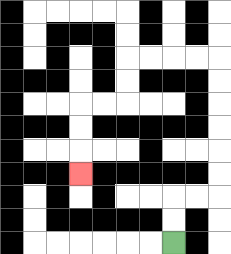{'start': '[7, 10]', 'end': '[3, 7]', 'path_directions': 'U,U,R,R,U,U,U,U,U,U,L,L,L,L,D,D,L,L,D,D,D', 'path_coordinates': '[[7, 10], [7, 9], [7, 8], [8, 8], [9, 8], [9, 7], [9, 6], [9, 5], [9, 4], [9, 3], [9, 2], [8, 2], [7, 2], [6, 2], [5, 2], [5, 3], [5, 4], [4, 4], [3, 4], [3, 5], [3, 6], [3, 7]]'}